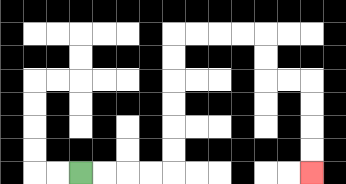{'start': '[3, 7]', 'end': '[13, 7]', 'path_directions': 'R,R,R,R,U,U,U,U,U,U,R,R,R,R,D,D,R,R,D,D,D,D', 'path_coordinates': '[[3, 7], [4, 7], [5, 7], [6, 7], [7, 7], [7, 6], [7, 5], [7, 4], [7, 3], [7, 2], [7, 1], [8, 1], [9, 1], [10, 1], [11, 1], [11, 2], [11, 3], [12, 3], [13, 3], [13, 4], [13, 5], [13, 6], [13, 7]]'}